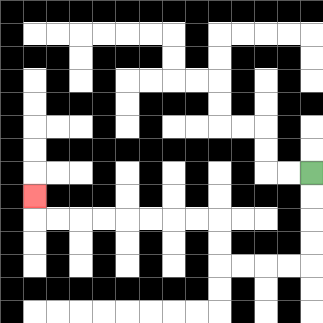{'start': '[13, 7]', 'end': '[1, 8]', 'path_directions': 'D,D,D,D,L,L,L,L,U,U,L,L,L,L,L,L,L,L,U', 'path_coordinates': '[[13, 7], [13, 8], [13, 9], [13, 10], [13, 11], [12, 11], [11, 11], [10, 11], [9, 11], [9, 10], [9, 9], [8, 9], [7, 9], [6, 9], [5, 9], [4, 9], [3, 9], [2, 9], [1, 9], [1, 8]]'}